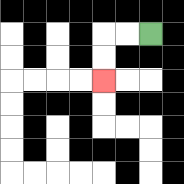{'start': '[6, 1]', 'end': '[4, 3]', 'path_directions': 'L,L,D,D', 'path_coordinates': '[[6, 1], [5, 1], [4, 1], [4, 2], [4, 3]]'}